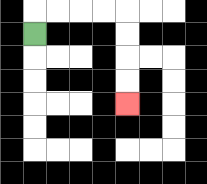{'start': '[1, 1]', 'end': '[5, 4]', 'path_directions': 'U,R,R,R,R,D,D,D,D', 'path_coordinates': '[[1, 1], [1, 0], [2, 0], [3, 0], [4, 0], [5, 0], [5, 1], [5, 2], [5, 3], [5, 4]]'}